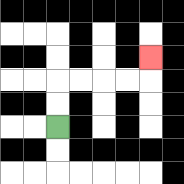{'start': '[2, 5]', 'end': '[6, 2]', 'path_directions': 'U,U,R,R,R,R,U', 'path_coordinates': '[[2, 5], [2, 4], [2, 3], [3, 3], [4, 3], [5, 3], [6, 3], [6, 2]]'}